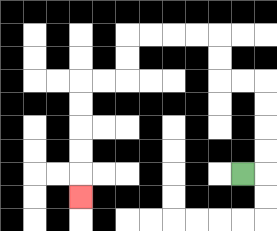{'start': '[10, 7]', 'end': '[3, 8]', 'path_directions': 'R,U,U,U,U,L,L,U,U,L,L,L,L,D,D,L,L,D,D,D,D,D', 'path_coordinates': '[[10, 7], [11, 7], [11, 6], [11, 5], [11, 4], [11, 3], [10, 3], [9, 3], [9, 2], [9, 1], [8, 1], [7, 1], [6, 1], [5, 1], [5, 2], [5, 3], [4, 3], [3, 3], [3, 4], [3, 5], [3, 6], [3, 7], [3, 8]]'}